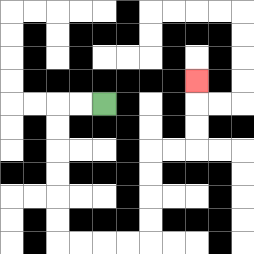{'start': '[4, 4]', 'end': '[8, 3]', 'path_directions': 'L,L,D,D,D,D,D,D,R,R,R,R,U,U,U,U,R,R,U,U,U', 'path_coordinates': '[[4, 4], [3, 4], [2, 4], [2, 5], [2, 6], [2, 7], [2, 8], [2, 9], [2, 10], [3, 10], [4, 10], [5, 10], [6, 10], [6, 9], [6, 8], [6, 7], [6, 6], [7, 6], [8, 6], [8, 5], [8, 4], [8, 3]]'}